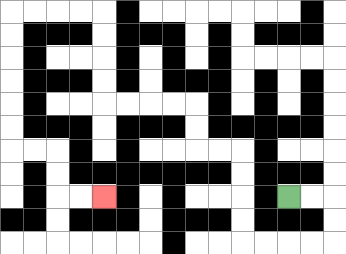{'start': '[12, 8]', 'end': '[4, 8]', 'path_directions': 'R,R,D,D,L,L,L,L,U,U,U,U,L,L,U,U,L,L,L,L,U,U,U,U,L,L,L,L,D,D,D,D,D,D,R,R,D,D,R,R', 'path_coordinates': '[[12, 8], [13, 8], [14, 8], [14, 9], [14, 10], [13, 10], [12, 10], [11, 10], [10, 10], [10, 9], [10, 8], [10, 7], [10, 6], [9, 6], [8, 6], [8, 5], [8, 4], [7, 4], [6, 4], [5, 4], [4, 4], [4, 3], [4, 2], [4, 1], [4, 0], [3, 0], [2, 0], [1, 0], [0, 0], [0, 1], [0, 2], [0, 3], [0, 4], [0, 5], [0, 6], [1, 6], [2, 6], [2, 7], [2, 8], [3, 8], [4, 8]]'}